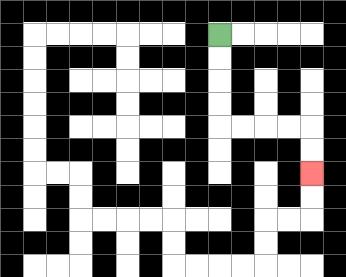{'start': '[9, 1]', 'end': '[13, 7]', 'path_directions': 'D,D,D,D,R,R,R,R,D,D', 'path_coordinates': '[[9, 1], [9, 2], [9, 3], [9, 4], [9, 5], [10, 5], [11, 5], [12, 5], [13, 5], [13, 6], [13, 7]]'}